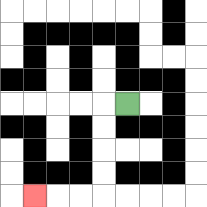{'start': '[5, 4]', 'end': '[1, 8]', 'path_directions': 'L,D,D,D,D,L,L,L', 'path_coordinates': '[[5, 4], [4, 4], [4, 5], [4, 6], [4, 7], [4, 8], [3, 8], [2, 8], [1, 8]]'}